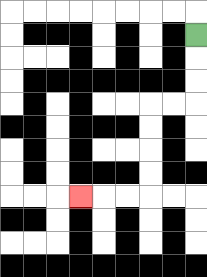{'start': '[8, 1]', 'end': '[3, 8]', 'path_directions': 'D,D,D,L,L,D,D,D,D,L,L,L', 'path_coordinates': '[[8, 1], [8, 2], [8, 3], [8, 4], [7, 4], [6, 4], [6, 5], [6, 6], [6, 7], [6, 8], [5, 8], [4, 8], [3, 8]]'}